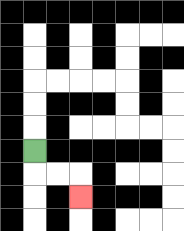{'start': '[1, 6]', 'end': '[3, 8]', 'path_directions': 'D,R,R,D', 'path_coordinates': '[[1, 6], [1, 7], [2, 7], [3, 7], [3, 8]]'}